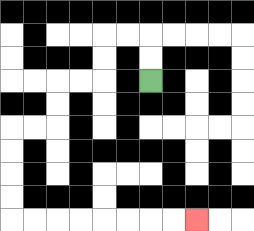{'start': '[6, 3]', 'end': '[8, 9]', 'path_directions': 'U,U,L,L,D,D,L,L,D,D,L,L,D,D,D,D,R,R,R,R,R,R,R,R', 'path_coordinates': '[[6, 3], [6, 2], [6, 1], [5, 1], [4, 1], [4, 2], [4, 3], [3, 3], [2, 3], [2, 4], [2, 5], [1, 5], [0, 5], [0, 6], [0, 7], [0, 8], [0, 9], [1, 9], [2, 9], [3, 9], [4, 9], [5, 9], [6, 9], [7, 9], [8, 9]]'}